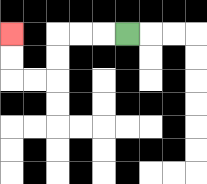{'start': '[5, 1]', 'end': '[0, 1]', 'path_directions': 'L,L,L,D,D,L,L,U,U', 'path_coordinates': '[[5, 1], [4, 1], [3, 1], [2, 1], [2, 2], [2, 3], [1, 3], [0, 3], [0, 2], [0, 1]]'}